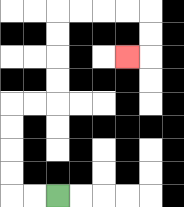{'start': '[2, 8]', 'end': '[5, 2]', 'path_directions': 'L,L,U,U,U,U,R,R,U,U,U,U,R,R,R,R,D,D,L', 'path_coordinates': '[[2, 8], [1, 8], [0, 8], [0, 7], [0, 6], [0, 5], [0, 4], [1, 4], [2, 4], [2, 3], [2, 2], [2, 1], [2, 0], [3, 0], [4, 0], [5, 0], [6, 0], [6, 1], [6, 2], [5, 2]]'}